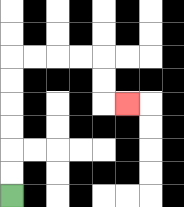{'start': '[0, 8]', 'end': '[5, 4]', 'path_directions': 'U,U,U,U,U,U,R,R,R,R,D,D,R', 'path_coordinates': '[[0, 8], [0, 7], [0, 6], [0, 5], [0, 4], [0, 3], [0, 2], [1, 2], [2, 2], [3, 2], [4, 2], [4, 3], [4, 4], [5, 4]]'}